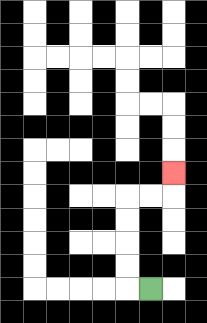{'start': '[6, 12]', 'end': '[7, 7]', 'path_directions': 'L,U,U,U,U,R,R,U', 'path_coordinates': '[[6, 12], [5, 12], [5, 11], [5, 10], [5, 9], [5, 8], [6, 8], [7, 8], [7, 7]]'}